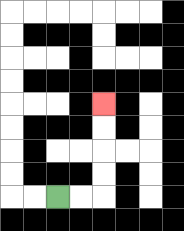{'start': '[2, 8]', 'end': '[4, 4]', 'path_directions': 'R,R,U,U,U,U', 'path_coordinates': '[[2, 8], [3, 8], [4, 8], [4, 7], [4, 6], [4, 5], [4, 4]]'}